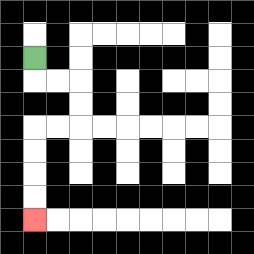{'start': '[1, 2]', 'end': '[1, 9]', 'path_directions': 'D,R,R,D,D,L,L,D,D,D,D', 'path_coordinates': '[[1, 2], [1, 3], [2, 3], [3, 3], [3, 4], [3, 5], [2, 5], [1, 5], [1, 6], [1, 7], [1, 8], [1, 9]]'}